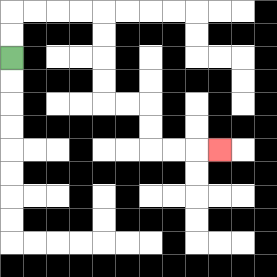{'start': '[0, 2]', 'end': '[9, 6]', 'path_directions': 'U,U,R,R,R,R,D,D,D,D,R,R,D,D,R,R,R', 'path_coordinates': '[[0, 2], [0, 1], [0, 0], [1, 0], [2, 0], [3, 0], [4, 0], [4, 1], [4, 2], [4, 3], [4, 4], [5, 4], [6, 4], [6, 5], [6, 6], [7, 6], [8, 6], [9, 6]]'}